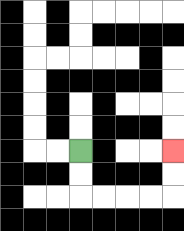{'start': '[3, 6]', 'end': '[7, 6]', 'path_directions': 'D,D,R,R,R,R,U,U', 'path_coordinates': '[[3, 6], [3, 7], [3, 8], [4, 8], [5, 8], [6, 8], [7, 8], [7, 7], [7, 6]]'}